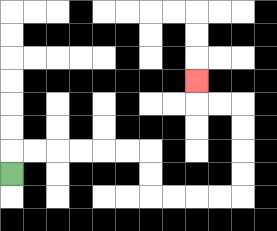{'start': '[0, 7]', 'end': '[8, 3]', 'path_directions': 'U,R,R,R,R,R,R,D,D,R,R,R,R,U,U,U,U,L,L,U', 'path_coordinates': '[[0, 7], [0, 6], [1, 6], [2, 6], [3, 6], [4, 6], [5, 6], [6, 6], [6, 7], [6, 8], [7, 8], [8, 8], [9, 8], [10, 8], [10, 7], [10, 6], [10, 5], [10, 4], [9, 4], [8, 4], [8, 3]]'}